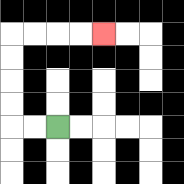{'start': '[2, 5]', 'end': '[4, 1]', 'path_directions': 'L,L,U,U,U,U,R,R,R,R', 'path_coordinates': '[[2, 5], [1, 5], [0, 5], [0, 4], [0, 3], [0, 2], [0, 1], [1, 1], [2, 1], [3, 1], [4, 1]]'}